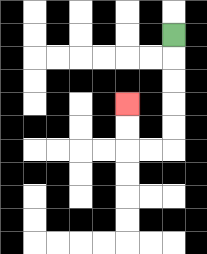{'start': '[7, 1]', 'end': '[5, 4]', 'path_directions': 'D,D,D,D,D,L,L,U,U', 'path_coordinates': '[[7, 1], [7, 2], [7, 3], [7, 4], [7, 5], [7, 6], [6, 6], [5, 6], [5, 5], [5, 4]]'}